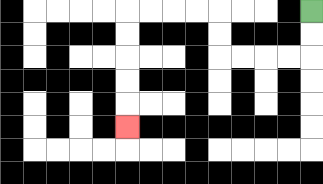{'start': '[13, 0]', 'end': '[5, 5]', 'path_directions': 'D,D,L,L,L,L,U,U,L,L,L,L,D,D,D,D,D', 'path_coordinates': '[[13, 0], [13, 1], [13, 2], [12, 2], [11, 2], [10, 2], [9, 2], [9, 1], [9, 0], [8, 0], [7, 0], [6, 0], [5, 0], [5, 1], [5, 2], [5, 3], [5, 4], [5, 5]]'}